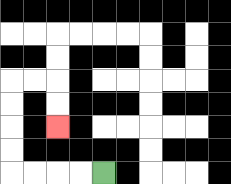{'start': '[4, 7]', 'end': '[2, 5]', 'path_directions': 'L,L,L,L,U,U,U,U,R,R,D,D', 'path_coordinates': '[[4, 7], [3, 7], [2, 7], [1, 7], [0, 7], [0, 6], [0, 5], [0, 4], [0, 3], [1, 3], [2, 3], [2, 4], [2, 5]]'}